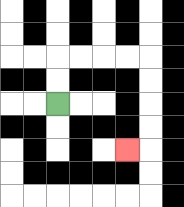{'start': '[2, 4]', 'end': '[5, 6]', 'path_directions': 'U,U,R,R,R,R,D,D,D,D,L', 'path_coordinates': '[[2, 4], [2, 3], [2, 2], [3, 2], [4, 2], [5, 2], [6, 2], [6, 3], [6, 4], [6, 5], [6, 6], [5, 6]]'}